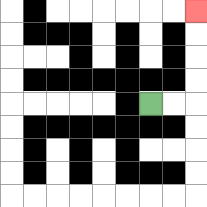{'start': '[6, 4]', 'end': '[8, 0]', 'path_directions': 'R,R,U,U,U,U', 'path_coordinates': '[[6, 4], [7, 4], [8, 4], [8, 3], [8, 2], [8, 1], [8, 0]]'}